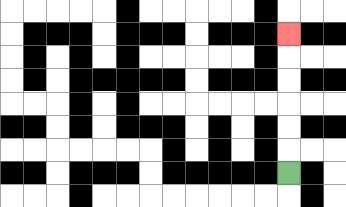{'start': '[12, 7]', 'end': '[12, 1]', 'path_directions': 'U,U,U,U,U,U', 'path_coordinates': '[[12, 7], [12, 6], [12, 5], [12, 4], [12, 3], [12, 2], [12, 1]]'}